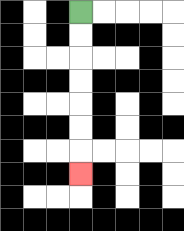{'start': '[3, 0]', 'end': '[3, 7]', 'path_directions': 'D,D,D,D,D,D,D', 'path_coordinates': '[[3, 0], [3, 1], [3, 2], [3, 3], [3, 4], [3, 5], [3, 6], [3, 7]]'}